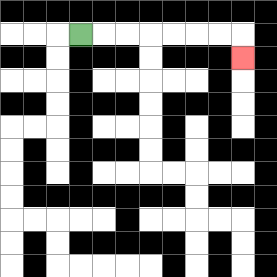{'start': '[3, 1]', 'end': '[10, 2]', 'path_directions': 'R,R,R,R,R,R,R,D', 'path_coordinates': '[[3, 1], [4, 1], [5, 1], [6, 1], [7, 1], [8, 1], [9, 1], [10, 1], [10, 2]]'}